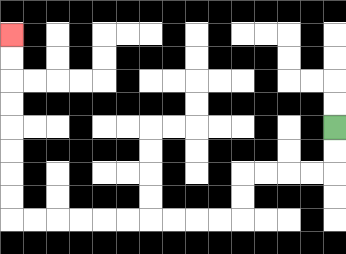{'start': '[14, 5]', 'end': '[0, 1]', 'path_directions': 'D,D,L,L,L,L,D,D,L,L,L,L,L,L,L,L,L,L,U,U,U,U,U,U,U,U', 'path_coordinates': '[[14, 5], [14, 6], [14, 7], [13, 7], [12, 7], [11, 7], [10, 7], [10, 8], [10, 9], [9, 9], [8, 9], [7, 9], [6, 9], [5, 9], [4, 9], [3, 9], [2, 9], [1, 9], [0, 9], [0, 8], [0, 7], [0, 6], [0, 5], [0, 4], [0, 3], [0, 2], [0, 1]]'}